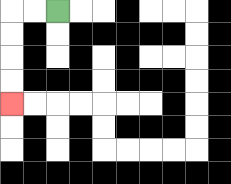{'start': '[2, 0]', 'end': '[0, 4]', 'path_directions': 'L,L,D,D,D,D', 'path_coordinates': '[[2, 0], [1, 0], [0, 0], [0, 1], [0, 2], [0, 3], [0, 4]]'}